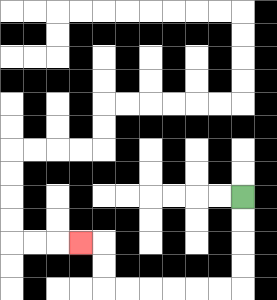{'start': '[10, 8]', 'end': '[3, 10]', 'path_directions': 'D,D,D,D,L,L,L,L,L,L,U,U,L', 'path_coordinates': '[[10, 8], [10, 9], [10, 10], [10, 11], [10, 12], [9, 12], [8, 12], [7, 12], [6, 12], [5, 12], [4, 12], [4, 11], [4, 10], [3, 10]]'}